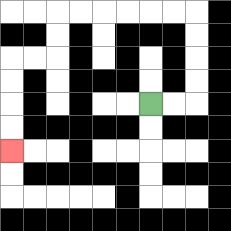{'start': '[6, 4]', 'end': '[0, 6]', 'path_directions': 'R,R,U,U,U,U,L,L,L,L,L,L,D,D,L,L,D,D,D,D', 'path_coordinates': '[[6, 4], [7, 4], [8, 4], [8, 3], [8, 2], [8, 1], [8, 0], [7, 0], [6, 0], [5, 0], [4, 0], [3, 0], [2, 0], [2, 1], [2, 2], [1, 2], [0, 2], [0, 3], [0, 4], [0, 5], [0, 6]]'}